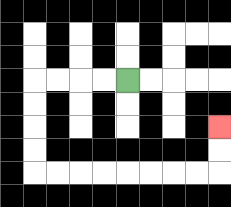{'start': '[5, 3]', 'end': '[9, 5]', 'path_directions': 'L,L,L,L,D,D,D,D,R,R,R,R,R,R,R,R,U,U', 'path_coordinates': '[[5, 3], [4, 3], [3, 3], [2, 3], [1, 3], [1, 4], [1, 5], [1, 6], [1, 7], [2, 7], [3, 7], [4, 7], [5, 7], [6, 7], [7, 7], [8, 7], [9, 7], [9, 6], [9, 5]]'}